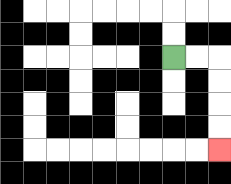{'start': '[7, 2]', 'end': '[9, 6]', 'path_directions': 'R,R,D,D,D,D', 'path_coordinates': '[[7, 2], [8, 2], [9, 2], [9, 3], [9, 4], [9, 5], [9, 6]]'}